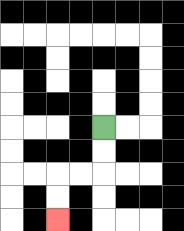{'start': '[4, 5]', 'end': '[2, 9]', 'path_directions': 'D,D,L,L,D,D', 'path_coordinates': '[[4, 5], [4, 6], [4, 7], [3, 7], [2, 7], [2, 8], [2, 9]]'}